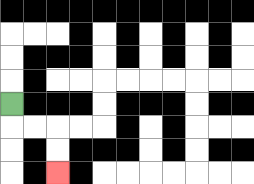{'start': '[0, 4]', 'end': '[2, 7]', 'path_directions': 'D,R,R,D,D', 'path_coordinates': '[[0, 4], [0, 5], [1, 5], [2, 5], [2, 6], [2, 7]]'}